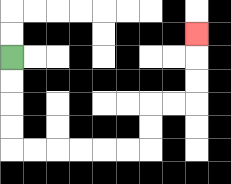{'start': '[0, 2]', 'end': '[8, 1]', 'path_directions': 'D,D,D,D,R,R,R,R,R,R,U,U,R,R,U,U,U', 'path_coordinates': '[[0, 2], [0, 3], [0, 4], [0, 5], [0, 6], [1, 6], [2, 6], [3, 6], [4, 6], [5, 6], [6, 6], [6, 5], [6, 4], [7, 4], [8, 4], [8, 3], [8, 2], [8, 1]]'}